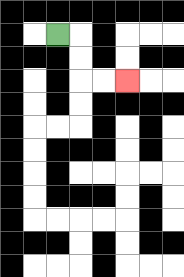{'start': '[2, 1]', 'end': '[5, 3]', 'path_directions': 'R,D,D,R,R', 'path_coordinates': '[[2, 1], [3, 1], [3, 2], [3, 3], [4, 3], [5, 3]]'}